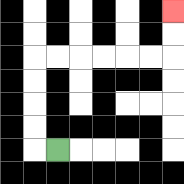{'start': '[2, 6]', 'end': '[7, 0]', 'path_directions': 'L,U,U,U,U,R,R,R,R,R,R,U,U', 'path_coordinates': '[[2, 6], [1, 6], [1, 5], [1, 4], [1, 3], [1, 2], [2, 2], [3, 2], [4, 2], [5, 2], [6, 2], [7, 2], [7, 1], [7, 0]]'}